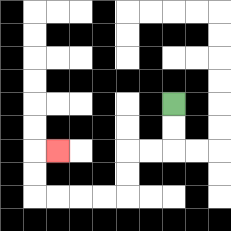{'start': '[7, 4]', 'end': '[2, 6]', 'path_directions': 'D,D,L,L,D,D,L,L,L,L,U,U,R', 'path_coordinates': '[[7, 4], [7, 5], [7, 6], [6, 6], [5, 6], [5, 7], [5, 8], [4, 8], [3, 8], [2, 8], [1, 8], [1, 7], [1, 6], [2, 6]]'}